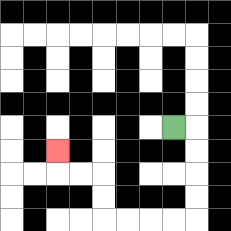{'start': '[7, 5]', 'end': '[2, 6]', 'path_directions': 'R,D,D,D,D,L,L,L,L,U,U,L,L,U', 'path_coordinates': '[[7, 5], [8, 5], [8, 6], [8, 7], [8, 8], [8, 9], [7, 9], [6, 9], [5, 9], [4, 9], [4, 8], [4, 7], [3, 7], [2, 7], [2, 6]]'}